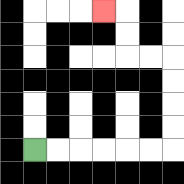{'start': '[1, 6]', 'end': '[4, 0]', 'path_directions': 'R,R,R,R,R,R,U,U,U,U,L,L,U,U,L', 'path_coordinates': '[[1, 6], [2, 6], [3, 6], [4, 6], [5, 6], [6, 6], [7, 6], [7, 5], [7, 4], [7, 3], [7, 2], [6, 2], [5, 2], [5, 1], [5, 0], [4, 0]]'}